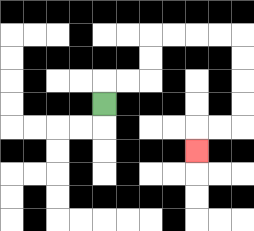{'start': '[4, 4]', 'end': '[8, 6]', 'path_directions': 'U,R,R,U,U,R,R,R,R,D,D,D,D,L,L,D', 'path_coordinates': '[[4, 4], [4, 3], [5, 3], [6, 3], [6, 2], [6, 1], [7, 1], [8, 1], [9, 1], [10, 1], [10, 2], [10, 3], [10, 4], [10, 5], [9, 5], [8, 5], [8, 6]]'}